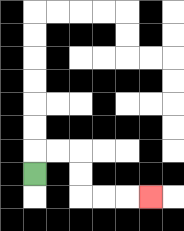{'start': '[1, 7]', 'end': '[6, 8]', 'path_directions': 'U,R,R,D,D,R,R,R', 'path_coordinates': '[[1, 7], [1, 6], [2, 6], [3, 6], [3, 7], [3, 8], [4, 8], [5, 8], [6, 8]]'}